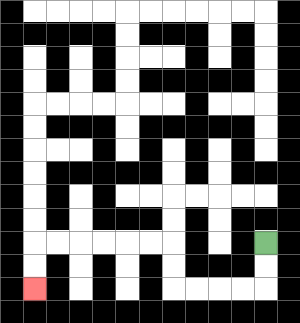{'start': '[11, 10]', 'end': '[1, 12]', 'path_directions': 'D,D,L,L,L,L,U,U,L,L,L,L,L,L,D,D', 'path_coordinates': '[[11, 10], [11, 11], [11, 12], [10, 12], [9, 12], [8, 12], [7, 12], [7, 11], [7, 10], [6, 10], [5, 10], [4, 10], [3, 10], [2, 10], [1, 10], [1, 11], [1, 12]]'}